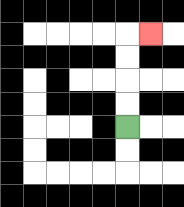{'start': '[5, 5]', 'end': '[6, 1]', 'path_directions': 'U,U,U,U,R', 'path_coordinates': '[[5, 5], [5, 4], [5, 3], [5, 2], [5, 1], [6, 1]]'}